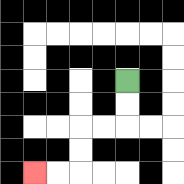{'start': '[5, 3]', 'end': '[1, 7]', 'path_directions': 'D,D,L,L,D,D,L,L', 'path_coordinates': '[[5, 3], [5, 4], [5, 5], [4, 5], [3, 5], [3, 6], [3, 7], [2, 7], [1, 7]]'}